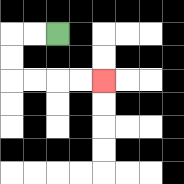{'start': '[2, 1]', 'end': '[4, 3]', 'path_directions': 'L,L,D,D,R,R,R,R', 'path_coordinates': '[[2, 1], [1, 1], [0, 1], [0, 2], [0, 3], [1, 3], [2, 3], [3, 3], [4, 3]]'}